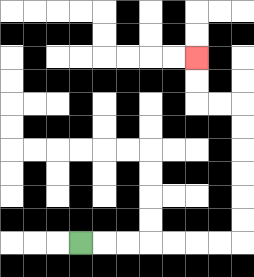{'start': '[3, 10]', 'end': '[8, 2]', 'path_directions': 'R,R,R,R,R,R,R,U,U,U,U,U,U,L,L,U,U', 'path_coordinates': '[[3, 10], [4, 10], [5, 10], [6, 10], [7, 10], [8, 10], [9, 10], [10, 10], [10, 9], [10, 8], [10, 7], [10, 6], [10, 5], [10, 4], [9, 4], [8, 4], [8, 3], [8, 2]]'}